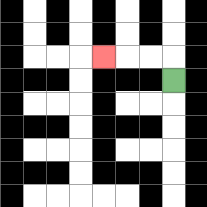{'start': '[7, 3]', 'end': '[4, 2]', 'path_directions': 'U,L,L,L', 'path_coordinates': '[[7, 3], [7, 2], [6, 2], [5, 2], [4, 2]]'}